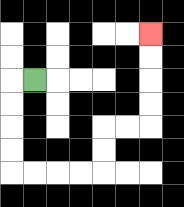{'start': '[1, 3]', 'end': '[6, 1]', 'path_directions': 'L,D,D,D,D,R,R,R,R,U,U,R,R,U,U,U,U', 'path_coordinates': '[[1, 3], [0, 3], [0, 4], [0, 5], [0, 6], [0, 7], [1, 7], [2, 7], [3, 7], [4, 7], [4, 6], [4, 5], [5, 5], [6, 5], [6, 4], [6, 3], [6, 2], [6, 1]]'}